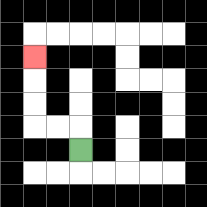{'start': '[3, 6]', 'end': '[1, 2]', 'path_directions': 'U,L,L,U,U,U', 'path_coordinates': '[[3, 6], [3, 5], [2, 5], [1, 5], [1, 4], [1, 3], [1, 2]]'}